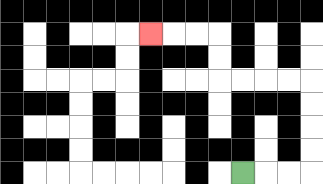{'start': '[10, 7]', 'end': '[6, 1]', 'path_directions': 'R,R,R,U,U,U,U,L,L,L,L,U,U,L,L,L', 'path_coordinates': '[[10, 7], [11, 7], [12, 7], [13, 7], [13, 6], [13, 5], [13, 4], [13, 3], [12, 3], [11, 3], [10, 3], [9, 3], [9, 2], [9, 1], [8, 1], [7, 1], [6, 1]]'}